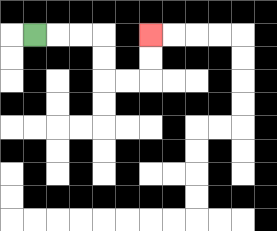{'start': '[1, 1]', 'end': '[6, 1]', 'path_directions': 'R,R,R,D,D,R,R,U,U', 'path_coordinates': '[[1, 1], [2, 1], [3, 1], [4, 1], [4, 2], [4, 3], [5, 3], [6, 3], [6, 2], [6, 1]]'}